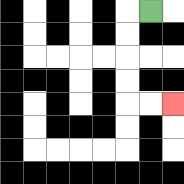{'start': '[6, 0]', 'end': '[7, 4]', 'path_directions': 'L,D,D,D,D,R,R', 'path_coordinates': '[[6, 0], [5, 0], [5, 1], [5, 2], [5, 3], [5, 4], [6, 4], [7, 4]]'}